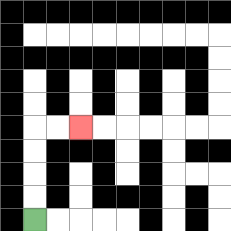{'start': '[1, 9]', 'end': '[3, 5]', 'path_directions': 'U,U,U,U,R,R', 'path_coordinates': '[[1, 9], [1, 8], [1, 7], [1, 6], [1, 5], [2, 5], [3, 5]]'}